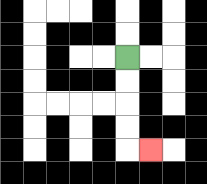{'start': '[5, 2]', 'end': '[6, 6]', 'path_directions': 'D,D,D,D,R', 'path_coordinates': '[[5, 2], [5, 3], [5, 4], [5, 5], [5, 6], [6, 6]]'}